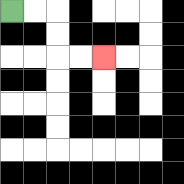{'start': '[0, 0]', 'end': '[4, 2]', 'path_directions': 'R,R,D,D,R,R', 'path_coordinates': '[[0, 0], [1, 0], [2, 0], [2, 1], [2, 2], [3, 2], [4, 2]]'}